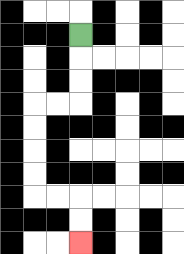{'start': '[3, 1]', 'end': '[3, 10]', 'path_directions': 'D,D,D,L,L,D,D,D,D,R,R,D,D', 'path_coordinates': '[[3, 1], [3, 2], [3, 3], [3, 4], [2, 4], [1, 4], [1, 5], [1, 6], [1, 7], [1, 8], [2, 8], [3, 8], [3, 9], [3, 10]]'}